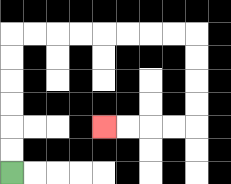{'start': '[0, 7]', 'end': '[4, 5]', 'path_directions': 'U,U,U,U,U,U,R,R,R,R,R,R,R,R,D,D,D,D,L,L,L,L', 'path_coordinates': '[[0, 7], [0, 6], [0, 5], [0, 4], [0, 3], [0, 2], [0, 1], [1, 1], [2, 1], [3, 1], [4, 1], [5, 1], [6, 1], [7, 1], [8, 1], [8, 2], [8, 3], [8, 4], [8, 5], [7, 5], [6, 5], [5, 5], [4, 5]]'}